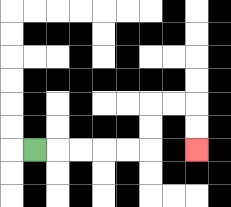{'start': '[1, 6]', 'end': '[8, 6]', 'path_directions': 'R,R,R,R,R,U,U,R,R,D,D', 'path_coordinates': '[[1, 6], [2, 6], [3, 6], [4, 6], [5, 6], [6, 6], [6, 5], [6, 4], [7, 4], [8, 4], [8, 5], [8, 6]]'}